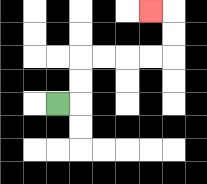{'start': '[2, 4]', 'end': '[6, 0]', 'path_directions': 'R,U,U,R,R,R,R,U,U,L', 'path_coordinates': '[[2, 4], [3, 4], [3, 3], [3, 2], [4, 2], [5, 2], [6, 2], [7, 2], [7, 1], [7, 0], [6, 0]]'}